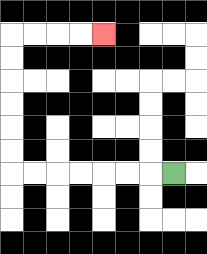{'start': '[7, 7]', 'end': '[4, 1]', 'path_directions': 'L,L,L,L,L,L,L,U,U,U,U,U,U,R,R,R,R', 'path_coordinates': '[[7, 7], [6, 7], [5, 7], [4, 7], [3, 7], [2, 7], [1, 7], [0, 7], [0, 6], [0, 5], [0, 4], [0, 3], [0, 2], [0, 1], [1, 1], [2, 1], [3, 1], [4, 1]]'}